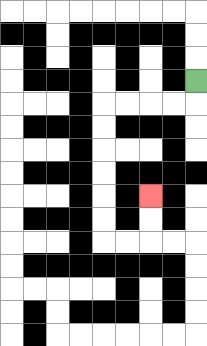{'start': '[8, 3]', 'end': '[6, 8]', 'path_directions': 'D,L,L,L,L,D,D,D,D,D,D,R,R,U,U', 'path_coordinates': '[[8, 3], [8, 4], [7, 4], [6, 4], [5, 4], [4, 4], [4, 5], [4, 6], [4, 7], [4, 8], [4, 9], [4, 10], [5, 10], [6, 10], [6, 9], [6, 8]]'}